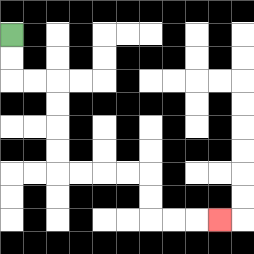{'start': '[0, 1]', 'end': '[9, 9]', 'path_directions': 'D,D,R,R,D,D,D,D,R,R,R,R,D,D,R,R,R', 'path_coordinates': '[[0, 1], [0, 2], [0, 3], [1, 3], [2, 3], [2, 4], [2, 5], [2, 6], [2, 7], [3, 7], [4, 7], [5, 7], [6, 7], [6, 8], [6, 9], [7, 9], [8, 9], [9, 9]]'}